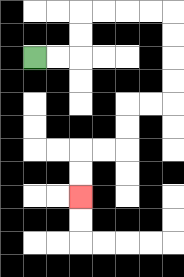{'start': '[1, 2]', 'end': '[3, 8]', 'path_directions': 'R,R,U,U,R,R,R,R,D,D,D,D,L,L,D,D,L,L,D,D', 'path_coordinates': '[[1, 2], [2, 2], [3, 2], [3, 1], [3, 0], [4, 0], [5, 0], [6, 0], [7, 0], [7, 1], [7, 2], [7, 3], [7, 4], [6, 4], [5, 4], [5, 5], [5, 6], [4, 6], [3, 6], [3, 7], [3, 8]]'}